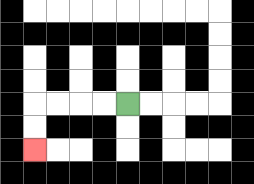{'start': '[5, 4]', 'end': '[1, 6]', 'path_directions': 'L,L,L,L,D,D', 'path_coordinates': '[[5, 4], [4, 4], [3, 4], [2, 4], [1, 4], [1, 5], [1, 6]]'}